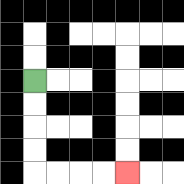{'start': '[1, 3]', 'end': '[5, 7]', 'path_directions': 'D,D,D,D,R,R,R,R', 'path_coordinates': '[[1, 3], [1, 4], [1, 5], [1, 6], [1, 7], [2, 7], [3, 7], [4, 7], [5, 7]]'}